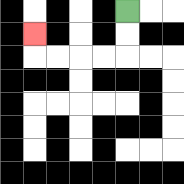{'start': '[5, 0]', 'end': '[1, 1]', 'path_directions': 'D,D,L,L,L,L,U', 'path_coordinates': '[[5, 0], [5, 1], [5, 2], [4, 2], [3, 2], [2, 2], [1, 2], [1, 1]]'}